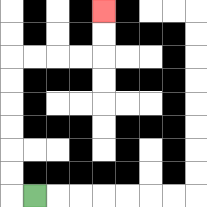{'start': '[1, 8]', 'end': '[4, 0]', 'path_directions': 'L,U,U,U,U,U,U,R,R,R,R,U,U', 'path_coordinates': '[[1, 8], [0, 8], [0, 7], [0, 6], [0, 5], [0, 4], [0, 3], [0, 2], [1, 2], [2, 2], [3, 2], [4, 2], [4, 1], [4, 0]]'}